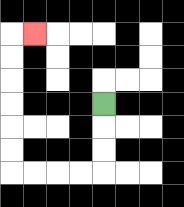{'start': '[4, 4]', 'end': '[1, 1]', 'path_directions': 'D,D,D,L,L,L,L,U,U,U,U,U,U,R', 'path_coordinates': '[[4, 4], [4, 5], [4, 6], [4, 7], [3, 7], [2, 7], [1, 7], [0, 7], [0, 6], [0, 5], [0, 4], [0, 3], [0, 2], [0, 1], [1, 1]]'}